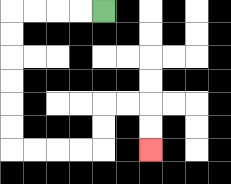{'start': '[4, 0]', 'end': '[6, 6]', 'path_directions': 'L,L,L,L,D,D,D,D,D,D,R,R,R,R,U,U,R,R,D,D', 'path_coordinates': '[[4, 0], [3, 0], [2, 0], [1, 0], [0, 0], [0, 1], [0, 2], [0, 3], [0, 4], [0, 5], [0, 6], [1, 6], [2, 6], [3, 6], [4, 6], [4, 5], [4, 4], [5, 4], [6, 4], [6, 5], [6, 6]]'}